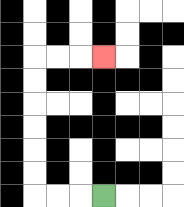{'start': '[4, 8]', 'end': '[4, 2]', 'path_directions': 'L,L,L,U,U,U,U,U,U,R,R,R', 'path_coordinates': '[[4, 8], [3, 8], [2, 8], [1, 8], [1, 7], [1, 6], [1, 5], [1, 4], [1, 3], [1, 2], [2, 2], [3, 2], [4, 2]]'}